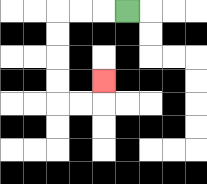{'start': '[5, 0]', 'end': '[4, 3]', 'path_directions': 'L,L,L,D,D,D,D,R,R,U', 'path_coordinates': '[[5, 0], [4, 0], [3, 0], [2, 0], [2, 1], [2, 2], [2, 3], [2, 4], [3, 4], [4, 4], [4, 3]]'}